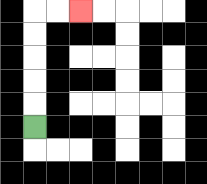{'start': '[1, 5]', 'end': '[3, 0]', 'path_directions': 'U,U,U,U,U,R,R', 'path_coordinates': '[[1, 5], [1, 4], [1, 3], [1, 2], [1, 1], [1, 0], [2, 0], [3, 0]]'}